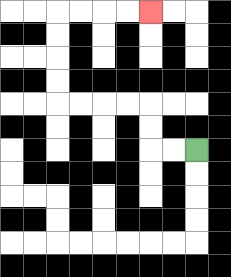{'start': '[8, 6]', 'end': '[6, 0]', 'path_directions': 'L,L,U,U,L,L,L,L,U,U,U,U,R,R,R,R', 'path_coordinates': '[[8, 6], [7, 6], [6, 6], [6, 5], [6, 4], [5, 4], [4, 4], [3, 4], [2, 4], [2, 3], [2, 2], [2, 1], [2, 0], [3, 0], [4, 0], [5, 0], [6, 0]]'}